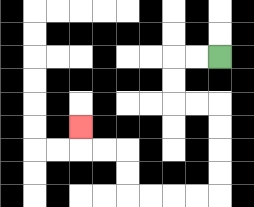{'start': '[9, 2]', 'end': '[3, 5]', 'path_directions': 'L,L,D,D,R,R,D,D,D,D,L,L,L,L,U,U,L,L,U', 'path_coordinates': '[[9, 2], [8, 2], [7, 2], [7, 3], [7, 4], [8, 4], [9, 4], [9, 5], [9, 6], [9, 7], [9, 8], [8, 8], [7, 8], [6, 8], [5, 8], [5, 7], [5, 6], [4, 6], [3, 6], [3, 5]]'}